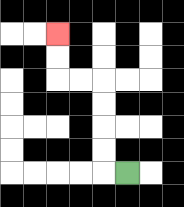{'start': '[5, 7]', 'end': '[2, 1]', 'path_directions': 'L,U,U,U,U,L,L,U,U', 'path_coordinates': '[[5, 7], [4, 7], [4, 6], [4, 5], [4, 4], [4, 3], [3, 3], [2, 3], [2, 2], [2, 1]]'}